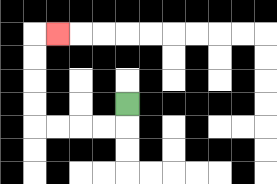{'start': '[5, 4]', 'end': '[2, 1]', 'path_directions': 'D,L,L,L,L,U,U,U,U,R', 'path_coordinates': '[[5, 4], [5, 5], [4, 5], [3, 5], [2, 5], [1, 5], [1, 4], [1, 3], [1, 2], [1, 1], [2, 1]]'}